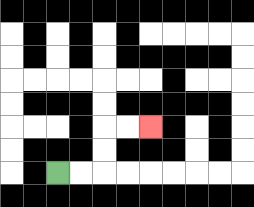{'start': '[2, 7]', 'end': '[6, 5]', 'path_directions': 'R,R,U,U,R,R', 'path_coordinates': '[[2, 7], [3, 7], [4, 7], [4, 6], [4, 5], [5, 5], [6, 5]]'}